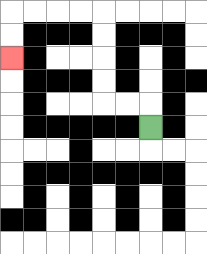{'start': '[6, 5]', 'end': '[0, 2]', 'path_directions': 'U,L,L,U,U,U,U,L,L,L,L,D,D', 'path_coordinates': '[[6, 5], [6, 4], [5, 4], [4, 4], [4, 3], [4, 2], [4, 1], [4, 0], [3, 0], [2, 0], [1, 0], [0, 0], [0, 1], [0, 2]]'}